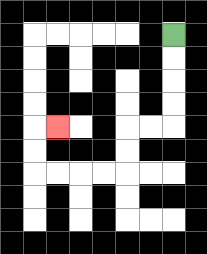{'start': '[7, 1]', 'end': '[2, 5]', 'path_directions': 'D,D,D,D,L,L,D,D,L,L,L,L,U,U,R', 'path_coordinates': '[[7, 1], [7, 2], [7, 3], [7, 4], [7, 5], [6, 5], [5, 5], [5, 6], [5, 7], [4, 7], [3, 7], [2, 7], [1, 7], [1, 6], [1, 5], [2, 5]]'}